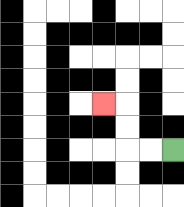{'start': '[7, 6]', 'end': '[4, 4]', 'path_directions': 'L,L,U,U,L', 'path_coordinates': '[[7, 6], [6, 6], [5, 6], [5, 5], [5, 4], [4, 4]]'}